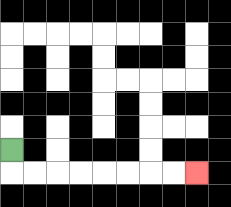{'start': '[0, 6]', 'end': '[8, 7]', 'path_directions': 'D,R,R,R,R,R,R,R,R', 'path_coordinates': '[[0, 6], [0, 7], [1, 7], [2, 7], [3, 7], [4, 7], [5, 7], [6, 7], [7, 7], [8, 7]]'}